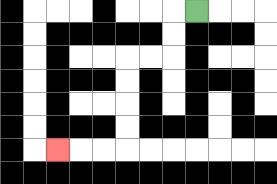{'start': '[8, 0]', 'end': '[2, 6]', 'path_directions': 'L,D,D,L,L,D,D,D,D,L,L,L', 'path_coordinates': '[[8, 0], [7, 0], [7, 1], [7, 2], [6, 2], [5, 2], [5, 3], [5, 4], [5, 5], [5, 6], [4, 6], [3, 6], [2, 6]]'}